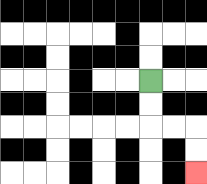{'start': '[6, 3]', 'end': '[8, 7]', 'path_directions': 'D,D,R,R,D,D', 'path_coordinates': '[[6, 3], [6, 4], [6, 5], [7, 5], [8, 5], [8, 6], [8, 7]]'}